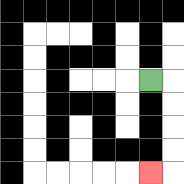{'start': '[6, 3]', 'end': '[6, 7]', 'path_directions': 'R,D,D,D,D,L', 'path_coordinates': '[[6, 3], [7, 3], [7, 4], [7, 5], [7, 6], [7, 7], [6, 7]]'}